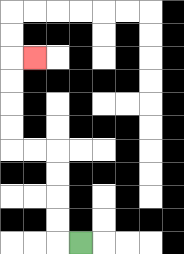{'start': '[3, 10]', 'end': '[1, 2]', 'path_directions': 'L,U,U,U,U,L,L,U,U,U,U,R', 'path_coordinates': '[[3, 10], [2, 10], [2, 9], [2, 8], [2, 7], [2, 6], [1, 6], [0, 6], [0, 5], [0, 4], [0, 3], [0, 2], [1, 2]]'}